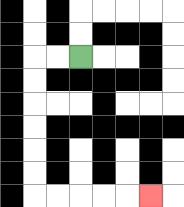{'start': '[3, 2]', 'end': '[6, 8]', 'path_directions': 'L,L,D,D,D,D,D,D,R,R,R,R,R', 'path_coordinates': '[[3, 2], [2, 2], [1, 2], [1, 3], [1, 4], [1, 5], [1, 6], [1, 7], [1, 8], [2, 8], [3, 8], [4, 8], [5, 8], [6, 8]]'}